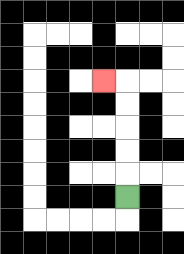{'start': '[5, 8]', 'end': '[4, 3]', 'path_directions': 'U,U,U,U,U,L', 'path_coordinates': '[[5, 8], [5, 7], [5, 6], [5, 5], [5, 4], [5, 3], [4, 3]]'}